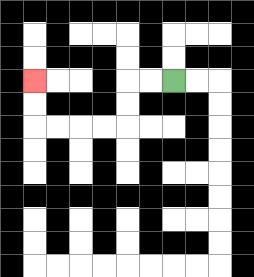{'start': '[7, 3]', 'end': '[1, 3]', 'path_directions': 'L,L,D,D,L,L,L,L,U,U', 'path_coordinates': '[[7, 3], [6, 3], [5, 3], [5, 4], [5, 5], [4, 5], [3, 5], [2, 5], [1, 5], [1, 4], [1, 3]]'}